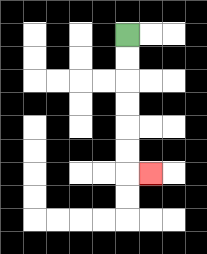{'start': '[5, 1]', 'end': '[6, 7]', 'path_directions': 'D,D,D,D,D,D,R', 'path_coordinates': '[[5, 1], [5, 2], [5, 3], [5, 4], [5, 5], [5, 6], [5, 7], [6, 7]]'}